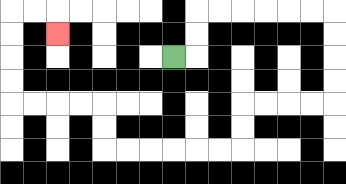{'start': '[7, 2]', 'end': '[2, 1]', 'path_directions': 'R,U,U,R,R,R,R,R,R,D,D,D,D,L,L,L,L,D,D,L,L,L,L,L,L,U,U,L,L,L,L,U,U,U,U,R,R,D', 'path_coordinates': '[[7, 2], [8, 2], [8, 1], [8, 0], [9, 0], [10, 0], [11, 0], [12, 0], [13, 0], [14, 0], [14, 1], [14, 2], [14, 3], [14, 4], [13, 4], [12, 4], [11, 4], [10, 4], [10, 5], [10, 6], [9, 6], [8, 6], [7, 6], [6, 6], [5, 6], [4, 6], [4, 5], [4, 4], [3, 4], [2, 4], [1, 4], [0, 4], [0, 3], [0, 2], [0, 1], [0, 0], [1, 0], [2, 0], [2, 1]]'}